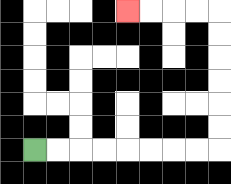{'start': '[1, 6]', 'end': '[5, 0]', 'path_directions': 'R,R,R,R,R,R,R,R,U,U,U,U,U,U,L,L,L,L', 'path_coordinates': '[[1, 6], [2, 6], [3, 6], [4, 6], [5, 6], [6, 6], [7, 6], [8, 6], [9, 6], [9, 5], [9, 4], [9, 3], [9, 2], [9, 1], [9, 0], [8, 0], [7, 0], [6, 0], [5, 0]]'}